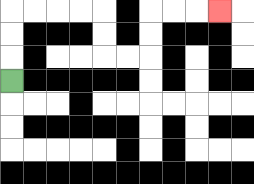{'start': '[0, 3]', 'end': '[9, 0]', 'path_directions': 'U,U,U,R,R,R,R,D,D,R,R,U,U,R,R,R', 'path_coordinates': '[[0, 3], [0, 2], [0, 1], [0, 0], [1, 0], [2, 0], [3, 0], [4, 0], [4, 1], [4, 2], [5, 2], [6, 2], [6, 1], [6, 0], [7, 0], [8, 0], [9, 0]]'}